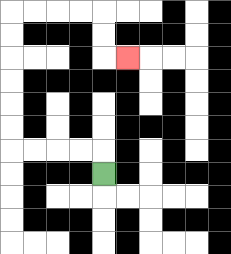{'start': '[4, 7]', 'end': '[5, 2]', 'path_directions': 'U,L,L,L,L,U,U,U,U,U,U,R,R,R,R,D,D,R', 'path_coordinates': '[[4, 7], [4, 6], [3, 6], [2, 6], [1, 6], [0, 6], [0, 5], [0, 4], [0, 3], [0, 2], [0, 1], [0, 0], [1, 0], [2, 0], [3, 0], [4, 0], [4, 1], [4, 2], [5, 2]]'}